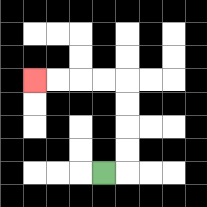{'start': '[4, 7]', 'end': '[1, 3]', 'path_directions': 'R,U,U,U,U,L,L,L,L', 'path_coordinates': '[[4, 7], [5, 7], [5, 6], [5, 5], [5, 4], [5, 3], [4, 3], [3, 3], [2, 3], [1, 3]]'}